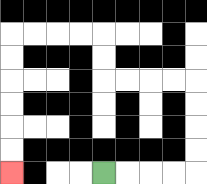{'start': '[4, 7]', 'end': '[0, 7]', 'path_directions': 'R,R,R,R,U,U,U,U,L,L,L,L,U,U,L,L,L,L,D,D,D,D,D,D', 'path_coordinates': '[[4, 7], [5, 7], [6, 7], [7, 7], [8, 7], [8, 6], [8, 5], [8, 4], [8, 3], [7, 3], [6, 3], [5, 3], [4, 3], [4, 2], [4, 1], [3, 1], [2, 1], [1, 1], [0, 1], [0, 2], [0, 3], [0, 4], [0, 5], [0, 6], [0, 7]]'}